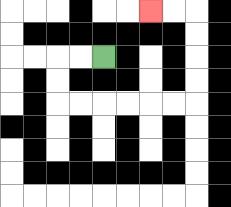{'start': '[4, 2]', 'end': '[6, 0]', 'path_directions': 'L,L,D,D,R,R,R,R,R,R,U,U,U,U,L,L', 'path_coordinates': '[[4, 2], [3, 2], [2, 2], [2, 3], [2, 4], [3, 4], [4, 4], [5, 4], [6, 4], [7, 4], [8, 4], [8, 3], [8, 2], [8, 1], [8, 0], [7, 0], [6, 0]]'}